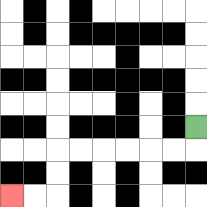{'start': '[8, 5]', 'end': '[0, 8]', 'path_directions': 'D,L,L,L,L,L,L,D,D,L,L', 'path_coordinates': '[[8, 5], [8, 6], [7, 6], [6, 6], [5, 6], [4, 6], [3, 6], [2, 6], [2, 7], [2, 8], [1, 8], [0, 8]]'}